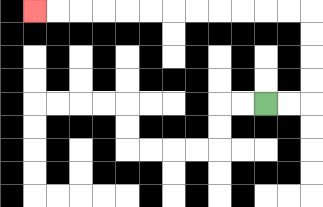{'start': '[11, 4]', 'end': '[1, 0]', 'path_directions': 'R,R,U,U,U,U,L,L,L,L,L,L,L,L,L,L,L,L', 'path_coordinates': '[[11, 4], [12, 4], [13, 4], [13, 3], [13, 2], [13, 1], [13, 0], [12, 0], [11, 0], [10, 0], [9, 0], [8, 0], [7, 0], [6, 0], [5, 0], [4, 0], [3, 0], [2, 0], [1, 0]]'}